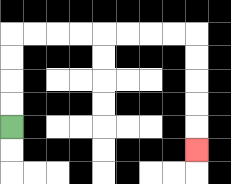{'start': '[0, 5]', 'end': '[8, 6]', 'path_directions': 'U,U,U,U,R,R,R,R,R,R,R,R,D,D,D,D,D', 'path_coordinates': '[[0, 5], [0, 4], [0, 3], [0, 2], [0, 1], [1, 1], [2, 1], [3, 1], [4, 1], [5, 1], [6, 1], [7, 1], [8, 1], [8, 2], [8, 3], [8, 4], [8, 5], [8, 6]]'}